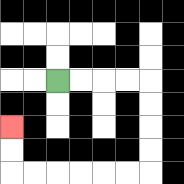{'start': '[2, 3]', 'end': '[0, 5]', 'path_directions': 'R,R,R,R,D,D,D,D,L,L,L,L,L,L,U,U', 'path_coordinates': '[[2, 3], [3, 3], [4, 3], [5, 3], [6, 3], [6, 4], [6, 5], [6, 6], [6, 7], [5, 7], [4, 7], [3, 7], [2, 7], [1, 7], [0, 7], [0, 6], [0, 5]]'}